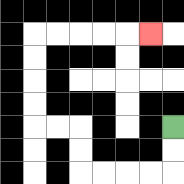{'start': '[7, 5]', 'end': '[6, 1]', 'path_directions': 'D,D,L,L,L,L,U,U,L,L,U,U,U,U,R,R,R,R,R', 'path_coordinates': '[[7, 5], [7, 6], [7, 7], [6, 7], [5, 7], [4, 7], [3, 7], [3, 6], [3, 5], [2, 5], [1, 5], [1, 4], [1, 3], [1, 2], [1, 1], [2, 1], [3, 1], [4, 1], [5, 1], [6, 1]]'}